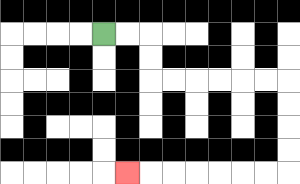{'start': '[4, 1]', 'end': '[5, 7]', 'path_directions': 'R,R,D,D,R,R,R,R,R,R,D,D,D,D,L,L,L,L,L,L,L', 'path_coordinates': '[[4, 1], [5, 1], [6, 1], [6, 2], [6, 3], [7, 3], [8, 3], [9, 3], [10, 3], [11, 3], [12, 3], [12, 4], [12, 5], [12, 6], [12, 7], [11, 7], [10, 7], [9, 7], [8, 7], [7, 7], [6, 7], [5, 7]]'}